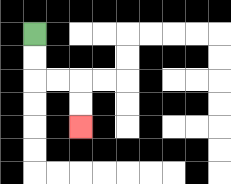{'start': '[1, 1]', 'end': '[3, 5]', 'path_directions': 'D,D,R,R,D,D', 'path_coordinates': '[[1, 1], [1, 2], [1, 3], [2, 3], [3, 3], [3, 4], [3, 5]]'}